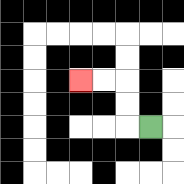{'start': '[6, 5]', 'end': '[3, 3]', 'path_directions': 'L,U,U,L,L', 'path_coordinates': '[[6, 5], [5, 5], [5, 4], [5, 3], [4, 3], [3, 3]]'}